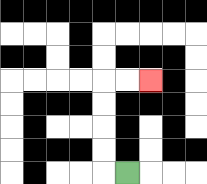{'start': '[5, 7]', 'end': '[6, 3]', 'path_directions': 'L,U,U,U,U,R,R', 'path_coordinates': '[[5, 7], [4, 7], [4, 6], [4, 5], [4, 4], [4, 3], [5, 3], [6, 3]]'}